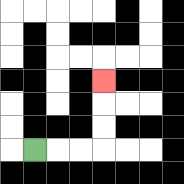{'start': '[1, 6]', 'end': '[4, 3]', 'path_directions': 'R,R,R,U,U,U', 'path_coordinates': '[[1, 6], [2, 6], [3, 6], [4, 6], [4, 5], [4, 4], [4, 3]]'}